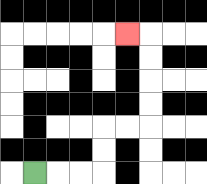{'start': '[1, 7]', 'end': '[5, 1]', 'path_directions': 'R,R,R,U,U,R,R,U,U,U,U,L', 'path_coordinates': '[[1, 7], [2, 7], [3, 7], [4, 7], [4, 6], [4, 5], [5, 5], [6, 5], [6, 4], [6, 3], [6, 2], [6, 1], [5, 1]]'}